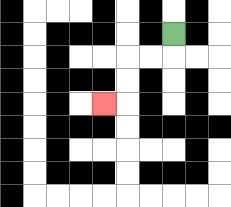{'start': '[7, 1]', 'end': '[4, 4]', 'path_directions': 'D,L,L,D,D,L', 'path_coordinates': '[[7, 1], [7, 2], [6, 2], [5, 2], [5, 3], [5, 4], [4, 4]]'}